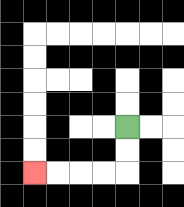{'start': '[5, 5]', 'end': '[1, 7]', 'path_directions': 'D,D,L,L,L,L', 'path_coordinates': '[[5, 5], [5, 6], [5, 7], [4, 7], [3, 7], [2, 7], [1, 7]]'}